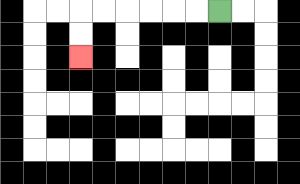{'start': '[9, 0]', 'end': '[3, 2]', 'path_directions': 'L,L,L,L,L,L,D,D', 'path_coordinates': '[[9, 0], [8, 0], [7, 0], [6, 0], [5, 0], [4, 0], [3, 0], [3, 1], [3, 2]]'}